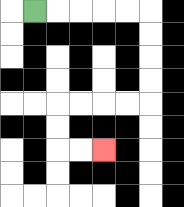{'start': '[1, 0]', 'end': '[4, 6]', 'path_directions': 'R,R,R,R,R,D,D,D,D,L,L,L,L,D,D,R,R', 'path_coordinates': '[[1, 0], [2, 0], [3, 0], [4, 0], [5, 0], [6, 0], [6, 1], [6, 2], [6, 3], [6, 4], [5, 4], [4, 4], [3, 4], [2, 4], [2, 5], [2, 6], [3, 6], [4, 6]]'}